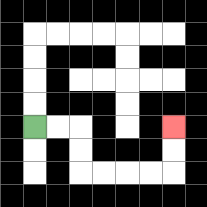{'start': '[1, 5]', 'end': '[7, 5]', 'path_directions': 'R,R,D,D,R,R,R,R,U,U', 'path_coordinates': '[[1, 5], [2, 5], [3, 5], [3, 6], [3, 7], [4, 7], [5, 7], [6, 7], [7, 7], [7, 6], [7, 5]]'}